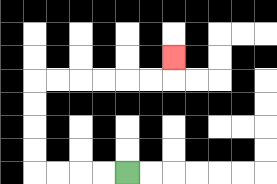{'start': '[5, 7]', 'end': '[7, 2]', 'path_directions': 'L,L,L,L,U,U,U,U,R,R,R,R,R,R,U', 'path_coordinates': '[[5, 7], [4, 7], [3, 7], [2, 7], [1, 7], [1, 6], [1, 5], [1, 4], [1, 3], [2, 3], [3, 3], [4, 3], [5, 3], [6, 3], [7, 3], [7, 2]]'}